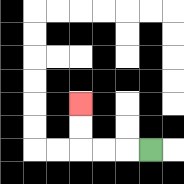{'start': '[6, 6]', 'end': '[3, 4]', 'path_directions': 'L,L,L,U,U', 'path_coordinates': '[[6, 6], [5, 6], [4, 6], [3, 6], [3, 5], [3, 4]]'}